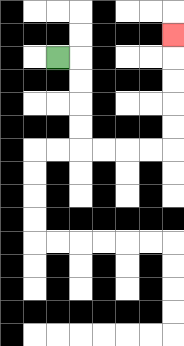{'start': '[2, 2]', 'end': '[7, 1]', 'path_directions': 'R,D,D,D,D,R,R,R,R,U,U,U,U,U', 'path_coordinates': '[[2, 2], [3, 2], [3, 3], [3, 4], [3, 5], [3, 6], [4, 6], [5, 6], [6, 6], [7, 6], [7, 5], [7, 4], [7, 3], [7, 2], [7, 1]]'}